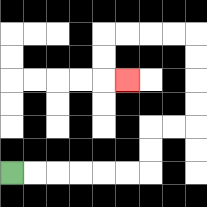{'start': '[0, 7]', 'end': '[5, 3]', 'path_directions': 'R,R,R,R,R,R,U,U,R,R,U,U,U,U,L,L,L,L,D,D,R', 'path_coordinates': '[[0, 7], [1, 7], [2, 7], [3, 7], [4, 7], [5, 7], [6, 7], [6, 6], [6, 5], [7, 5], [8, 5], [8, 4], [8, 3], [8, 2], [8, 1], [7, 1], [6, 1], [5, 1], [4, 1], [4, 2], [4, 3], [5, 3]]'}